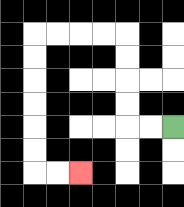{'start': '[7, 5]', 'end': '[3, 7]', 'path_directions': 'L,L,U,U,U,U,L,L,L,L,D,D,D,D,D,D,R,R', 'path_coordinates': '[[7, 5], [6, 5], [5, 5], [5, 4], [5, 3], [5, 2], [5, 1], [4, 1], [3, 1], [2, 1], [1, 1], [1, 2], [1, 3], [1, 4], [1, 5], [1, 6], [1, 7], [2, 7], [3, 7]]'}